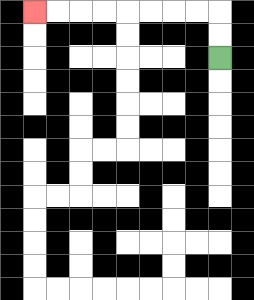{'start': '[9, 2]', 'end': '[1, 0]', 'path_directions': 'U,U,L,L,L,L,L,L,L,L', 'path_coordinates': '[[9, 2], [9, 1], [9, 0], [8, 0], [7, 0], [6, 0], [5, 0], [4, 0], [3, 0], [2, 0], [1, 0]]'}